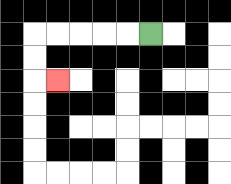{'start': '[6, 1]', 'end': '[2, 3]', 'path_directions': 'L,L,L,L,L,D,D,R', 'path_coordinates': '[[6, 1], [5, 1], [4, 1], [3, 1], [2, 1], [1, 1], [1, 2], [1, 3], [2, 3]]'}